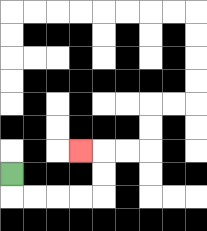{'start': '[0, 7]', 'end': '[3, 6]', 'path_directions': 'D,R,R,R,R,U,U,L', 'path_coordinates': '[[0, 7], [0, 8], [1, 8], [2, 8], [3, 8], [4, 8], [4, 7], [4, 6], [3, 6]]'}